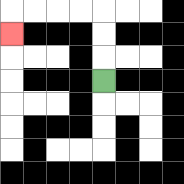{'start': '[4, 3]', 'end': '[0, 1]', 'path_directions': 'U,U,U,L,L,L,L,D', 'path_coordinates': '[[4, 3], [4, 2], [4, 1], [4, 0], [3, 0], [2, 0], [1, 0], [0, 0], [0, 1]]'}